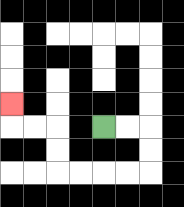{'start': '[4, 5]', 'end': '[0, 4]', 'path_directions': 'R,R,D,D,L,L,L,L,U,U,L,L,U', 'path_coordinates': '[[4, 5], [5, 5], [6, 5], [6, 6], [6, 7], [5, 7], [4, 7], [3, 7], [2, 7], [2, 6], [2, 5], [1, 5], [0, 5], [0, 4]]'}